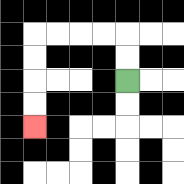{'start': '[5, 3]', 'end': '[1, 5]', 'path_directions': 'U,U,L,L,L,L,D,D,D,D', 'path_coordinates': '[[5, 3], [5, 2], [5, 1], [4, 1], [3, 1], [2, 1], [1, 1], [1, 2], [1, 3], [1, 4], [1, 5]]'}